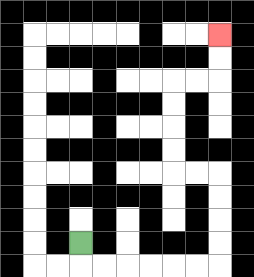{'start': '[3, 10]', 'end': '[9, 1]', 'path_directions': 'D,R,R,R,R,R,R,U,U,U,U,L,L,U,U,U,U,R,R,U,U', 'path_coordinates': '[[3, 10], [3, 11], [4, 11], [5, 11], [6, 11], [7, 11], [8, 11], [9, 11], [9, 10], [9, 9], [9, 8], [9, 7], [8, 7], [7, 7], [7, 6], [7, 5], [7, 4], [7, 3], [8, 3], [9, 3], [9, 2], [9, 1]]'}